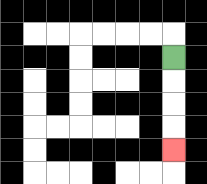{'start': '[7, 2]', 'end': '[7, 6]', 'path_directions': 'D,D,D,D', 'path_coordinates': '[[7, 2], [7, 3], [7, 4], [7, 5], [7, 6]]'}